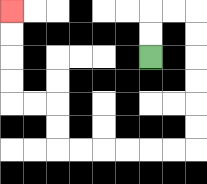{'start': '[6, 2]', 'end': '[0, 0]', 'path_directions': 'U,U,R,R,D,D,D,D,D,D,L,L,L,L,L,L,U,U,L,L,U,U,U,U', 'path_coordinates': '[[6, 2], [6, 1], [6, 0], [7, 0], [8, 0], [8, 1], [8, 2], [8, 3], [8, 4], [8, 5], [8, 6], [7, 6], [6, 6], [5, 6], [4, 6], [3, 6], [2, 6], [2, 5], [2, 4], [1, 4], [0, 4], [0, 3], [0, 2], [0, 1], [0, 0]]'}